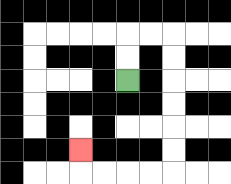{'start': '[5, 3]', 'end': '[3, 6]', 'path_directions': 'U,U,R,R,D,D,D,D,D,D,L,L,L,L,U', 'path_coordinates': '[[5, 3], [5, 2], [5, 1], [6, 1], [7, 1], [7, 2], [7, 3], [7, 4], [7, 5], [7, 6], [7, 7], [6, 7], [5, 7], [4, 7], [3, 7], [3, 6]]'}